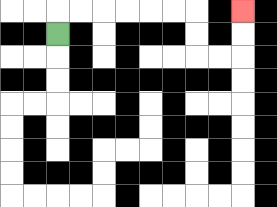{'start': '[2, 1]', 'end': '[10, 0]', 'path_directions': 'U,R,R,R,R,R,R,D,D,R,R,U,U', 'path_coordinates': '[[2, 1], [2, 0], [3, 0], [4, 0], [5, 0], [6, 0], [7, 0], [8, 0], [8, 1], [8, 2], [9, 2], [10, 2], [10, 1], [10, 0]]'}